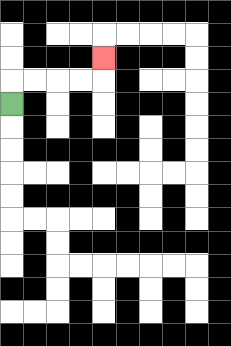{'start': '[0, 4]', 'end': '[4, 2]', 'path_directions': 'U,R,R,R,R,U', 'path_coordinates': '[[0, 4], [0, 3], [1, 3], [2, 3], [3, 3], [4, 3], [4, 2]]'}